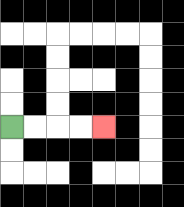{'start': '[0, 5]', 'end': '[4, 5]', 'path_directions': 'R,R,R,R', 'path_coordinates': '[[0, 5], [1, 5], [2, 5], [3, 5], [4, 5]]'}